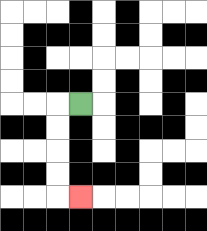{'start': '[3, 4]', 'end': '[3, 8]', 'path_directions': 'L,D,D,D,D,R', 'path_coordinates': '[[3, 4], [2, 4], [2, 5], [2, 6], [2, 7], [2, 8], [3, 8]]'}